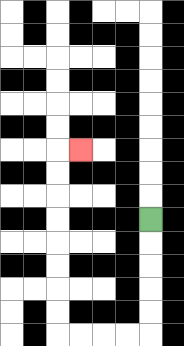{'start': '[6, 9]', 'end': '[3, 6]', 'path_directions': 'D,D,D,D,D,L,L,L,L,U,U,U,U,U,U,U,U,R', 'path_coordinates': '[[6, 9], [6, 10], [6, 11], [6, 12], [6, 13], [6, 14], [5, 14], [4, 14], [3, 14], [2, 14], [2, 13], [2, 12], [2, 11], [2, 10], [2, 9], [2, 8], [2, 7], [2, 6], [3, 6]]'}